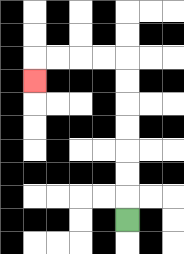{'start': '[5, 9]', 'end': '[1, 3]', 'path_directions': 'U,U,U,U,U,U,U,L,L,L,L,D', 'path_coordinates': '[[5, 9], [5, 8], [5, 7], [5, 6], [5, 5], [5, 4], [5, 3], [5, 2], [4, 2], [3, 2], [2, 2], [1, 2], [1, 3]]'}